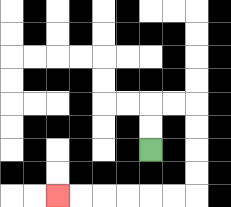{'start': '[6, 6]', 'end': '[2, 8]', 'path_directions': 'U,U,R,R,D,D,D,D,L,L,L,L,L,L', 'path_coordinates': '[[6, 6], [6, 5], [6, 4], [7, 4], [8, 4], [8, 5], [8, 6], [8, 7], [8, 8], [7, 8], [6, 8], [5, 8], [4, 8], [3, 8], [2, 8]]'}